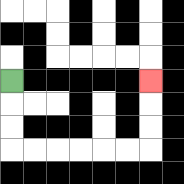{'start': '[0, 3]', 'end': '[6, 3]', 'path_directions': 'D,D,D,R,R,R,R,R,R,U,U,U', 'path_coordinates': '[[0, 3], [0, 4], [0, 5], [0, 6], [1, 6], [2, 6], [3, 6], [4, 6], [5, 6], [6, 6], [6, 5], [6, 4], [6, 3]]'}